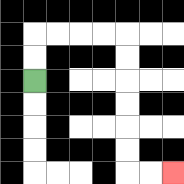{'start': '[1, 3]', 'end': '[7, 7]', 'path_directions': 'U,U,R,R,R,R,D,D,D,D,D,D,R,R', 'path_coordinates': '[[1, 3], [1, 2], [1, 1], [2, 1], [3, 1], [4, 1], [5, 1], [5, 2], [5, 3], [5, 4], [5, 5], [5, 6], [5, 7], [6, 7], [7, 7]]'}